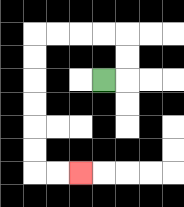{'start': '[4, 3]', 'end': '[3, 7]', 'path_directions': 'R,U,U,L,L,L,L,D,D,D,D,D,D,R,R', 'path_coordinates': '[[4, 3], [5, 3], [5, 2], [5, 1], [4, 1], [3, 1], [2, 1], [1, 1], [1, 2], [1, 3], [1, 4], [1, 5], [1, 6], [1, 7], [2, 7], [3, 7]]'}